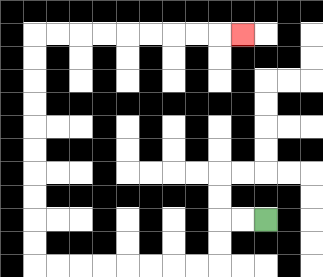{'start': '[11, 9]', 'end': '[10, 1]', 'path_directions': 'L,L,D,D,L,L,L,L,L,L,L,L,U,U,U,U,U,U,U,U,U,U,R,R,R,R,R,R,R,R,R', 'path_coordinates': '[[11, 9], [10, 9], [9, 9], [9, 10], [9, 11], [8, 11], [7, 11], [6, 11], [5, 11], [4, 11], [3, 11], [2, 11], [1, 11], [1, 10], [1, 9], [1, 8], [1, 7], [1, 6], [1, 5], [1, 4], [1, 3], [1, 2], [1, 1], [2, 1], [3, 1], [4, 1], [5, 1], [6, 1], [7, 1], [8, 1], [9, 1], [10, 1]]'}